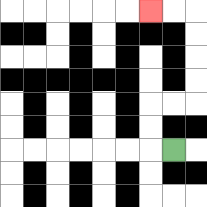{'start': '[7, 6]', 'end': '[6, 0]', 'path_directions': 'L,U,U,R,R,U,U,U,U,L,L', 'path_coordinates': '[[7, 6], [6, 6], [6, 5], [6, 4], [7, 4], [8, 4], [8, 3], [8, 2], [8, 1], [8, 0], [7, 0], [6, 0]]'}